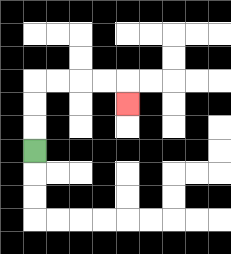{'start': '[1, 6]', 'end': '[5, 4]', 'path_directions': 'U,U,U,R,R,R,R,D', 'path_coordinates': '[[1, 6], [1, 5], [1, 4], [1, 3], [2, 3], [3, 3], [4, 3], [5, 3], [5, 4]]'}